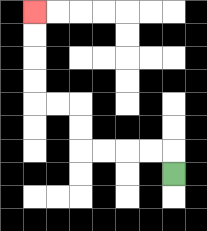{'start': '[7, 7]', 'end': '[1, 0]', 'path_directions': 'U,L,L,L,L,U,U,L,L,U,U,U,U', 'path_coordinates': '[[7, 7], [7, 6], [6, 6], [5, 6], [4, 6], [3, 6], [3, 5], [3, 4], [2, 4], [1, 4], [1, 3], [1, 2], [1, 1], [1, 0]]'}